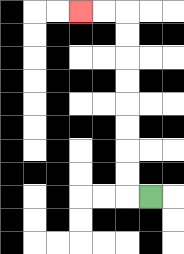{'start': '[6, 8]', 'end': '[3, 0]', 'path_directions': 'L,U,U,U,U,U,U,U,U,L,L', 'path_coordinates': '[[6, 8], [5, 8], [5, 7], [5, 6], [5, 5], [5, 4], [5, 3], [5, 2], [5, 1], [5, 0], [4, 0], [3, 0]]'}